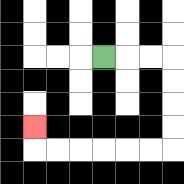{'start': '[4, 2]', 'end': '[1, 5]', 'path_directions': 'R,R,R,D,D,D,D,L,L,L,L,L,L,U', 'path_coordinates': '[[4, 2], [5, 2], [6, 2], [7, 2], [7, 3], [7, 4], [7, 5], [7, 6], [6, 6], [5, 6], [4, 6], [3, 6], [2, 6], [1, 6], [1, 5]]'}